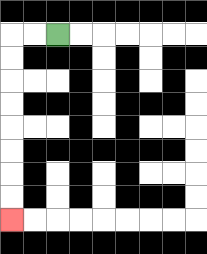{'start': '[2, 1]', 'end': '[0, 9]', 'path_directions': 'L,L,D,D,D,D,D,D,D,D', 'path_coordinates': '[[2, 1], [1, 1], [0, 1], [0, 2], [0, 3], [0, 4], [0, 5], [0, 6], [0, 7], [0, 8], [0, 9]]'}